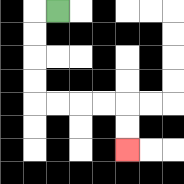{'start': '[2, 0]', 'end': '[5, 6]', 'path_directions': 'L,D,D,D,D,R,R,R,R,D,D', 'path_coordinates': '[[2, 0], [1, 0], [1, 1], [1, 2], [1, 3], [1, 4], [2, 4], [3, 4], [4, 4], [5, 4], [5, 5], [5, 6]]'}